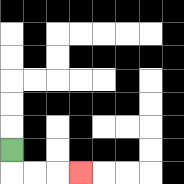{'start': '[0, 6]', 'end': '[3, 7]', 'path_directions': 'D,R,R,R', 'path_coordinates': '[[0, 6], [0, 7], [1, 7], [2, 7], [3, 7]]'}